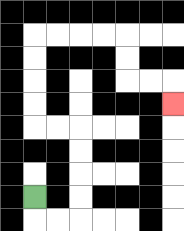{'start': '[1, 8]', 'end': '[7, 4]', 'path_directions': 'D,R,R,U,U,U,U,L,L,U,U,U,U,R,R,R,R,D,D,R,R,D', 'path_coordinates': '[[1, 8], [1, 9], [2, 9], [3, 9], [3, 8], [3, 7], [3, 6], [3, 5], [2, 5], [1, 5], [1, 4], [1, 3], [1, 2], [1, 1], [2, 1], [3, 1], [4, 1], [5, 1], [5, 2], [5, 3], [6, 3], [7, 3], [7, 4]]'}